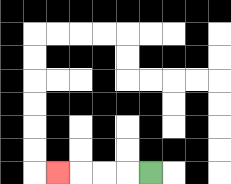{'start': '[6, 7]', 'end': '[2, 7]', 'path_directions': 'L,L,L,L', 'path_coordinates': '[[6, 7], [5, 7], [4, 7], [3, 7], [2, 7]]'}